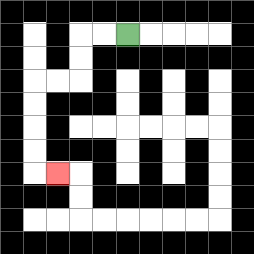{'start': '[5, 1]', 'end': '[2, 7]', 'path_directions': 'L,L,D,D,L,L,D,D,D,D,R', 'path_coordinates': '[[5, 1], [4, 1], [3, 1], [3, 2], [3, 3], [2, 3], [1, 3], [1, 4], [1, 5], [1, 6], [1, 7], [2, 7]]'}